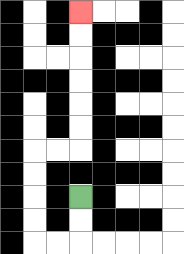{'start': '[3, 8]', 'end': '[3, 0]', 'path_directions': 'D,D,L,L,U,U,U,U,R,R,U,U,U,U,U,U', 'path_coordinates': '[[3, 8], [3, 9], [3, 10], [2, 10], [1, 10], [1, 9], [1, 8], [1, 7], [1, 6], [2, 6], [3, 6], [3, 5], [3, 4], [3, 3], [3, 2], [3, 1], [3, 0]]'}